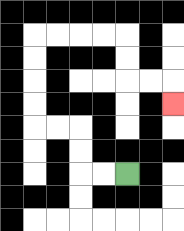{'start': '[5, 7]', 'end': '[7, 4]', 'path_directions': 'L,L,U,U,L,L,U,U,U,U,R,R,R,R,D,D,R,R,D', 'path_coordinates': '[[5, 7], [4, 7], [3, 7], [3, 6], [3, 5], [2, 5], [1, 5], [1, 4], [1, 3], [1, 2], [1, 1], [2, 1], [3, 1], [4, 1], [5, 1], [5, 2], [5, 3], [6, 3], [7, 3], [7, 4]]'}